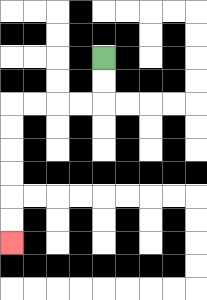{'start': '[4, 2]', 'end': '[0, 10]', 'path_directions': 'D,D,L,L,L,L,D,D,D,D,D,D', 'path_coordinates': '[[4, 2], [4, 3], [4, 4], [3, 4], [2, 4], [1, 4], [0, 4], [0, 5], [0, 6], [0, 7], [0, 8], [0, 9], [0, 10]]'}